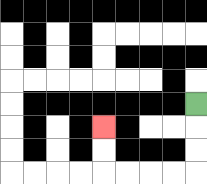{'start': '[8, 4]', 'end': '[4, 5]', 'path_directions': 'D,D,D,L,L,L,L,U,U', 'path_coordinates': '[[8, 4], [8, 5], [8, 6], [8, 7], [7, 7], [6, 7], [5, 7], [4, 7], [4, 6], [4, 5]]'}